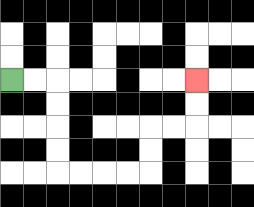{'start': '[0, 3]', 'end': '[8, 3]', 'path_directions': 'R,R,D,D,D,D,R,R,R,R,U,U,R,R,U,U', 'path_coordinates': '[[0, 3], [1, 3], [2, 3], [2, 4], [2, 5], [2, 6], [2, 7], [3, 7], [4, 7], [5, 7], [6, 7], [6, 6], [6, 5], [7, 5], [8, 5], [8, 4], [8, 3]]'}